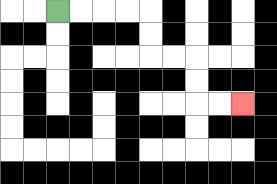{'start': '[2, 0]', 'end': '[10, 4]', 'path_directions': 'R,R,R,R,D,D,R,R,D,D,R,R', 'path_coordinates': '[[2, 0], [3, 0], [4, 0], [5, 0], [6, 0], [6, 1], [6, 2], [7, 2], [8, 2], [8, 3], [8, 4], [9, 4], [10, 4]]'}